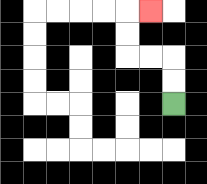{'start': '[7, 4]', 'end': '[6, 0]', 'path_directions': 'U,U,L,L,U,U,R', 'path_coordinates': '[[7, 4], [7, 3], [7, 2], [6, 2], [5, 2], [5, 1], [5, 0], [6, 0]]'}